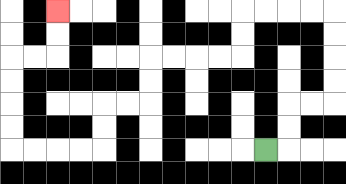{'start': '[11, 6]', 'end': '[2, 0]', 'path_directions': 'R,U,U,R,R,U,U,U,U,L,L,L,L,D,D,L,L,L,L,D,D,L,L,D,D,L,L,L,L,U,U,U,U,R,R,U,U', 'path_coordinates': '[[11, 6], [12, 6], [12, 5], [12, 4], [13, 4], [14, 4], [14, 3], [14, 2], [14, 1], [14, 0], [13, 0], [12, 0], [11, 0], [10, 0], [10, 1], [10, 2], [9, 2], [8, 2], [7, 2], [6, 2], [6, 3], [6, 4], [5, 4], [4, 4], [4, 5], [4, 6], [3, 6], [2, 6], [1, 6], [0, 6], [0, 5], [0, 4], [0, 3], [0, 2], [1, 2], [2, 2], [2, 1], [2, 0]]'}